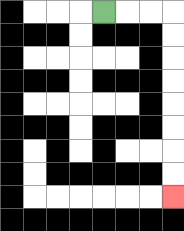{'start': '[4, 0]', 'end': '[7, 8]', 'path_directions': 'R,R,R,D,D,D,D,D,D,D,D', 'path_coordinates': '[[4, 0], [5, 0], [6, 0], [7, 0], [7, 1], [7, 2], [7, 3], [7, 4], [7, 5], [7, 6], [7, 7], [7, 8]]'}